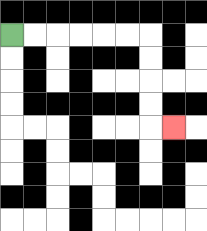{'start': '[0, 1]', 'end': '[7, 5]', 'path_directions': 'R,R,R,R,R,R,D,D,D,D,R', 'path_coordinates': '[[0, 1], [1, 1], [2, 1], [3, 1], [4, 1], [5, 1], [6, 1], [6, 2], [6, 3], [6, 4], [6, 5], [7, 5]]'}